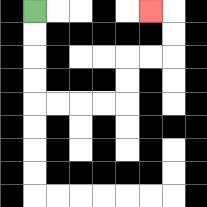{'start': '[1, 0]', 'end': '[6, 0]', 'path_directions': 'D,D,D,D,R,R,R,R,U,U,R,R,U,U,L', 'path_coordinates': '[[1, 0], [1, 1], [1, 2], [1, 3], [1, 4], [2, 4], [3, 4], [4, 4], [5, 4], [5, 3], [5, 2], [6, 2], [7, 2], [7, 1], [7, 0], [6, 0]]'}